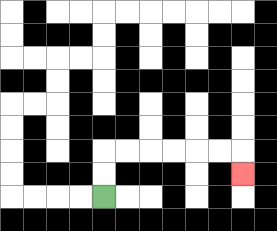{'start': '[4, 8]', 'end': '[10, 7]', 'path_directions': 'U,U,R,R,R,R,R,R,D', 'path_coordinates': '[[4, 8], [4, 7], [4, 6], [5, 6], [6, 6], [7, 6], [8, 6], [9, 6], [10, 6], [10, 7]]'}